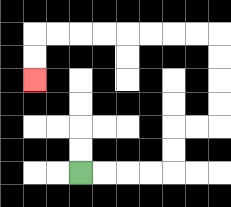{'start': '[3, 7]', 'end': '[1, 3]', 'path_directions': 'R,R,R,R,U,U,R,R,U,U,U,U,L,L,L,L,L,L,L,L,D,D', 'path_coordinates': '[[3, 7], [4, 7], [5, 7], [6, 7], [7, 7], [7, 6], [7, 5], [8, 5], [9, 5], [9, 4], [9, 3], [9, 2], [9, 1], [8, 1], [7, 1], [6, 1], [5, 1], [4, 1], [3, 1], [2, 1], [1, 1], [1, 2], [1, 3]]'}